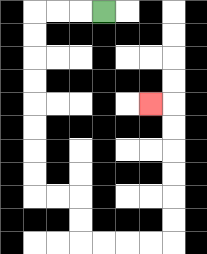{'start': '[4, 0]', 'end': '[6, 4]', 'path_directions': 'L,L,L,D,D,D,D,D,D,D,D,R,R,D,D,R,R,R,R,U,U,U,U,U,U,L', 'path_coordinates': '[[4, 0], [3, 0], [2, 0], [1, 0], [1, 1], [1, 2], [1, 3], [1, 4], [1, 5], [1, 6], [1, 7], [1, 8], [2, 8], [3, 8], [3, 9], [3, 10], [4, 10], [5, 10], [6, 10], [7, 10], [7, 9], [7, 8], [7, 7], [7, 6], [7, 5], [7, 4], [6, 4]]'}